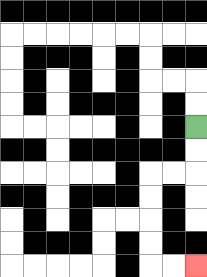{'start': '[8, 5]', 'end': '[8, 11]', 'path_directions': 'D,D,L,L,D,D,D,D,R,R', 'path_coordinates': '[[8, 5], [8, 6], [8, 7], [7, 7], [6, 7], [6, 8], [6, 9], [6, 10], [6, 11], [7, 11], [8, 11]]'}